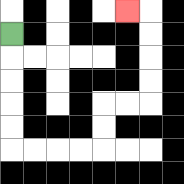{'start': '[0, 1]', 'end': '[5, 0]', 'path_directions': 'D,D,D,D,D,R,R,R,R,U,U,R,R,U,U,U,U,L', 'path_coordinates': '[[0, 1], [0, 2], [0, 3], [0, 4], [0, 5], [0, 6], [1, 6], [2, 6], [3, 6], [4, 6], [4, 5], [4, 4], [5, 4], [6, 4], [6, 3], [6, 2], [6, 1], [6, 0], [5, 0]]'}